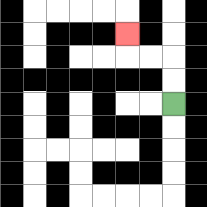{'start': '[7, 4]', 'end': '[5, 1]', 'path_directions': 'U,U,L,L,U', 'path_coordinates': '[[7, 4], [7, 3], [7, 2], [6, 2], [5, 2], [5, 1]]'}